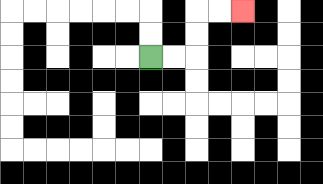{'start': '[6, 2]', 'end': '[10, 0]', 'path_directions': 'R,R,U,U,R,R', 'path_coordinates': '[[6, 2], [7, 2], [8, 2], [8, 1], [8, 0], [9, 0], [10, 0]]'}